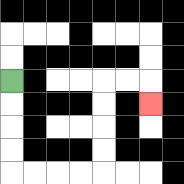{'start': '[0, 3]', 'end': '[6, 4]', 'path_directions': 'D,D,D,D,R,R,R,R,U,U,U,U,R,R,D', 'path_coordinates': '[[0, 3], [0, 4], [0, 5], [0, 6], [0, 7], [1, 7], [2, 7], [3, 7], [4, 7], [4, 6], [4, 5], [4, 4], [4, 3], [5, 3], [6, 3], [6, 4]]'}